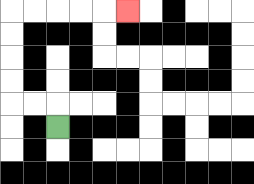{'start': '[2, 5]', 'end': '[5, 0]', 'path_directions': 'U,L,L,U,U,U,U,R,R,R,R,R', 'path_coordinates': '[[2, 5], [2, 4], [1, 4], [0, 4], [0, 3], [0, 2], [0, 1], [0, 0], [1, 0], [2, 0], [3, 0], [4, 0], [5, 0]]'}